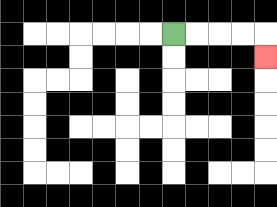{'start': '[7, 1]', 'end': '[11, 2]', 'path_directions': 'R,R,R,R,D', 'path_coordinates': '[[7, 1], [8, 1], [9, 1], [10, 1], [11, 1], [11, 2]]'}